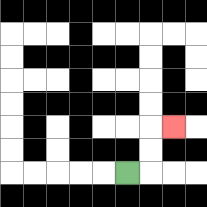{'start': '[5, 7]', 'end': '[7, 5]', 'path_directions': 'R,U,U,R', 'path_coordinates': '[[5, 7], [6, 7], [6, 6], [6, 5], [7, 5]]'}